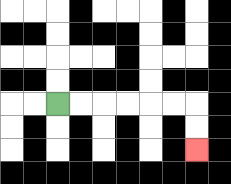{'start': '[2, 4]', 'end': '[8, 6]', 'path_directions': 'R,R,R,R,R,R,D,D', 'path_coordinates': '[[2, 4], [3, 4], [4, 4], [5, 4], [6, 4], [7, 4], [8, 4], [8, 5], [8, 6]]'}